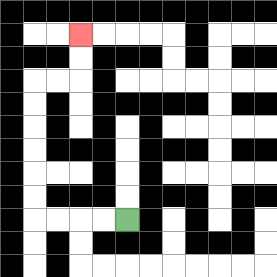{'start': '[5, 9]', 'end': '[3, 1]', 'path_directions': 'L,L,L,L,U,U,U,U,U,U,R,R,U,U', 'path_coordinates': '[[5, 9], [4, 9], [3, 9], [2, 9], [1, 9], [1, 8], [1, 7], [1, 6], [1, 5], [1, 4], [1, 3], [2, 3], [3, 3], [3, 2], [3, 1]]'}